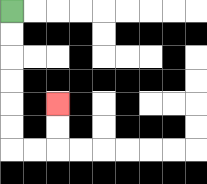{'start': '[0, 0]', 'end': '[2, 4]', 'path_directions': 'D,D,D,D,D,D,R,R,U,U', 'path_coordinates': '[[0, 0], [0, 1], [0, 2], [0, 3], [0, 4], [0, 5], [0, 6], [1, 6], [2, 6], [2, 5], [2, 4]]'}